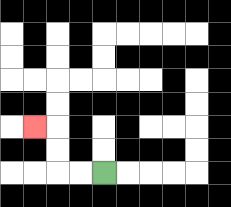{'start': '[4, 7]', 'end': '[1, 5]', 'path_directions': 'L,L,U,U,L', 'path_coordinates': '[[4, 7], [3, 7], [2, 7], [2, 6], [2, 5], [1, 5]]'}